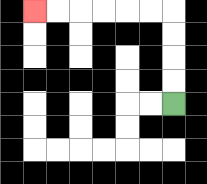{'start': '[7, 4]', 'end': '[1, 0]', 'path_directions': 'U,U,U,U,L,L,L,L,L,L', 'path_coordinates': '[[7, 4], [7, 3], [7, 2], [7, 1], [7, 0], [6, 0], [5, 0], [4, 0], [3, 0], [2, 0], [1, 0]]'}